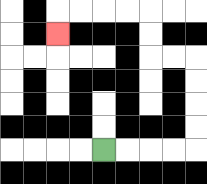{'start': '[4, 6]', 'end': '[2, 1]', 'path_directions': 'R,R,R,R,U,U,U,U,L,L,U,U,L,L,L,L,D', 'path_coordinates': '[[4, 6], [5, 6], [6, 6], [7, 6], [8, 6], [8, 5], [8, 4], [8, 3], [8, 2], [7, 2], [6, 2], [6, 1], [6, 0], [5, 0], [4, 0], [3, 0], [2, 0], [2, 1]]'}